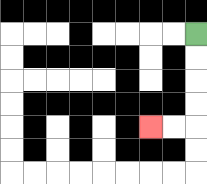{'start': '[8, 1]', 'end': '[6, 5]', 'path_directions': 'D,D,D,D,L,L', 'path_coordinates': '[[8, 1], [8, 2], [8, 3], [8, 4], [8, 5], [7, 5], [6, 5]]'}